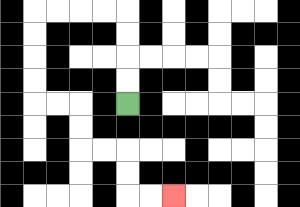{'start': '[5, 4]', 'end': '[7, 8]', 'path_directions': 'U,U,U,U,L,L,L,L,D,D,D,D,R,R,D,D,R,R,D,D,R,R', 'path_coordinates': '[[5, 4], [5, 3], [5, 2], [5, 1], [5, 0], [4, 0], [3, 0], [2, 0], [1, 0], [1, 1], [1, 2], [1, 3], [1, 4], [2, 4], [3, 4], [3, 5], [3, 6], [4, 6], [5, 6], [5, 7], [5, 8], [6, 8], [7, 8]]'}